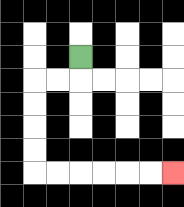{'start': '[3, 2]', 'end': '[7, 7]', 'path_directions': 'D,L,L,D,D,D,D,R,R,R,R,R,R', 'path_coordinates': '[[3, 2], [3, 3], [2, 3], [1, 3], [1, 4], [1, 5], [1, 6], [1, 7], [2, 7], [3, 7], [4, 7], [5, 7], [6, 7], [7, 7]]'}